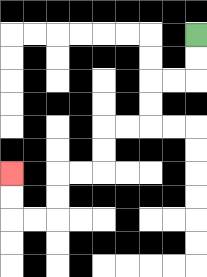{'start': '[8, 1]', 'end': '[0, 7]', 'path_directions': 'D,D,L,L,D,D,L,L,D,D,L,L,D,D,L,L,U,U', 'path_coordinates': '[[8, 1], [8, 2], [8, 3], [7, 3], [6, 3], [6, 4], [6, 5], [5, 5], [4, 5], [4, 6], [4, 7], [3, 7], [2, 7], [2, 8], [2, 9], [1, 9], [0, 9], [0, 8], [0, 7]]'}